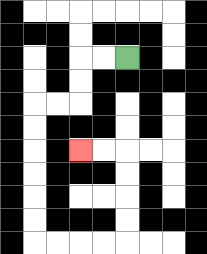{'start': '[5, 2]', 'end': '[3, 6]', 'path_directions': 'L,L,D,D,L,L,D,D,D,D,D,D,R,R,R,R,U,U,U,U,L,L', 'path_coordinates': '[[5, 2], [4, 2], [3, 2], [3, 3], [3, 4], [2, 4], [1, 4], [1, 5], [1, 6], [1, 7], [1, 8], [1, 9], [1, 10], [2, 10], [3, 10], [4, 10], [5, 10], [5, 9], [5, 8], [5, 7], [5, 6], [4, 6], [3, 6]]'}